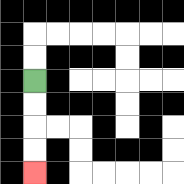{'start': '[1, 3]', 'end': '[1, 7]', 'path_directions': 'D,D,D,D', 'path_coordinates': '[[1, 3], [1, 4], [1, 5], [1, 6], [1, 7]]'}